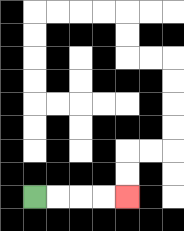{'start': '[1, 8]', 'end': '[5, 8]', 'path_directions': 'R,R,R,R', 'path_coordinates': '[[1, 8], [2, 8], [3, 8], [4, 8], [5, 8]]'}